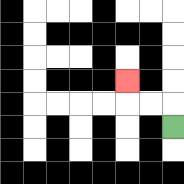{'start': '[7, 5]', 'end': '[5, 3]', 'path_directions': 'U,L,L,U', 'path_coordinates': '[[7, 5], [7, 4], [6, 4], [5, 4], [5, 3]]'}